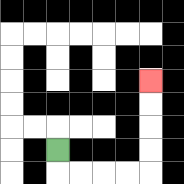{'start': '[2, 6]', 'end': '[6, 3]', 'path_directions': 'D,R,R,R,R,U,U,U,U', 'path_coordinates': '[[2, 6], [2, 7], [3, 7], [4, 7], [5, 7], [6, 7], [6, 6], [6, 5], [6, 4], [6, 3]]'}